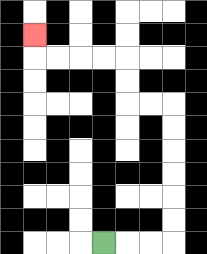{'start': '[4, 10]', 'end': '[1, 1]', 'path_directions': 'R,R,R,U,U,U,U,U,U,L,L,U,U,L,L,L,L,U', 'path_coordinates': '[[4, 10], [5, 10], [6, 10], [7, 10], [7, 9], [7, 8], [7, 7], [7, 6], [7, 5], [7, 4], [6, 4], [5, 4], [5, 3], [5, 2], [4, 2], [3, 2], [2, 2], [1, 2], [1, 1]]'}